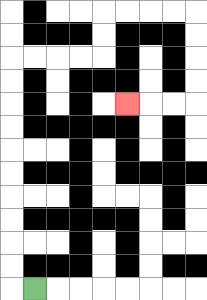{'start': '[1, 12]', 'end': '[5, 4]', 'path_directions': 'L,U,U,U,U,U,U,U,U,U,U,R,R,R,R,U,U,R,R,R,R,D,D,D,D,L,L,L', 'path_coordinates': '[[1, 12], [0, 12], [0, 11], [0, 10], [0, 9], [0, 8], [0, 7], [0, 6], [0, 5], [0, 4], [0, 3], [0, 2], [1, 2], [2, 2], [3, 2], [4, 2], [4, 1], [4, 0], [5, 0], [6, 0], [7, 0], [8, 0], [8, 1], [8, 2], [8, 3], [8, 4], [7, 4], [6, 4], [5, 4]]'}